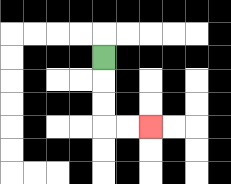{'start': '[4, 2]', 'end': '[6, 5]', 'path_directions': 'D,D,D,R,R', 'path_coordinates': '[[4, 2], [4, 3], [4, 4], [4, 5], [5, 5], [6, 5]]'}